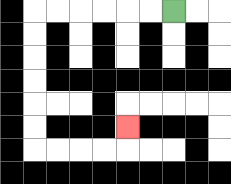{'start': '[7, 0]', 'end': '[5, 5]', 'path_directions': 'L,L,L,L,L,L,D,D,D,D,D,D,R,R,R,R,U', 'path_coordinates': '[[7, 0], [6, 0], [5, 0], [4, 0], [3, 0], [2, 0], [1, 0], [1, 1], [1, 2], [1, 3], [1, 4], [1, 5], [1, 6], [2, 6], [3, 6], [4, 6], [5, 6], [5, 5]]'}